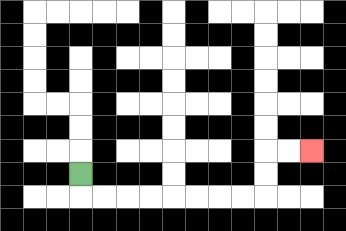{'start': '[3, 7]', 'end': '[13, 6]', 'path_directions': 'D,R,R,R,R,R,R,R,R,U,U,R,R', 'path_coordinates': '[[3, 7], [3, 8], [4, 8], [5, 8], [6, 8], [7, 8], [8, 8], [9, 8], [10, 8], [11, 8], [11, 7], [11, 6], [12, 6], [13, 6]]'}